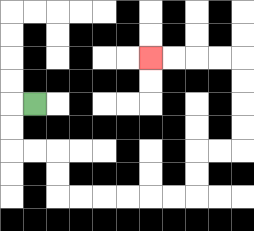{'start': '[1, 4]', 'end': '[6, 2]', 'path_directions': 'L,D,D,R,R,D,D,R,R,R,R,R,R,U,U,R,R,U,U,U,U,L,L,L,L', 'path_coordinates': '[[1, 4], [0, 4], [0, 5], [0, 6], [1, 6], [2, 6], [2, 7], [2, 8], [3, 8], [4, 8], [5, 8], [6, 8], [7, 8], [8, 8], [8, 7], [8, 6], [9, 6], [10, 6], [10, 5], [10, 4], [10, 3], [10, 2], [9, 2], [8, 2], [7, 2], [6, 2]]'}